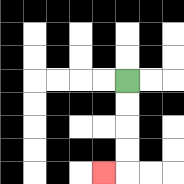{'start': '[5, 3]', 'end': '[4, 7]', 'path_directions': 'D,D,D,D,L', 'path_coordinates': '[[5, 3], [5, 4], [5, 5], [5, 6], [5, 7], [4, 7]]'}